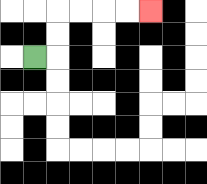{'start': '[1, 2]', 'end': '[6, 0]', 'path_directions': 'R,U,U,R,R,R,R', 'path_coordinates': '[[1, 2], [2, 2], [2, 1], [2, 0], [3, 0], [4, 0], [5, 0], [6, 0]]'}